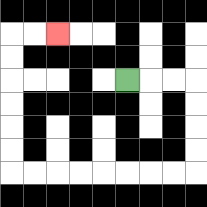{'start': '[5, 3]', 'end': '[2, 1]', 'path_directions': 'R,R,R,D,D,D,D,L,L,L,L,L,L,L,L,U,U,U,U,U,U,R,R', 'path_coordinates': '[[5, 3], [6, 3], [7, 3], [8, 3], [8, 4], [8, 5], [8, 6], [8, 7], [7, 7], [6, 7], [5, 7], [4, 7], [3, 7], [2, 7], [1, 7], [0, 7], [0, 6], [0, 5], [0, 4], [0, 3], [0, 2], [0, 1], [1, 1], [2, 1]]'}